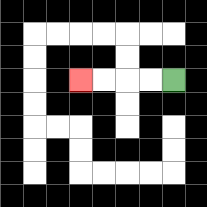{'start': '[7, 3]', 'end': '[3, 3]', 'path_directions': 'L,L,L,L', 'path_coordinates': '[[7, 3], [6, 3], [5, 3], [4, 3], [3, 3]]'}